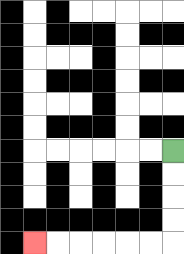{'start': '[7, 6]', 'end': '[1, 10]', 'path_directions': 'D,D,D,D,L,L,L,L,L,L', 'path_coordinates': '[[7, 6], [7, 7], [7, 8], [7, 9], [7, 10], [6, 10], [5, 10], [4, 10], [3, 10], [2, 10], [1, 10]]'}